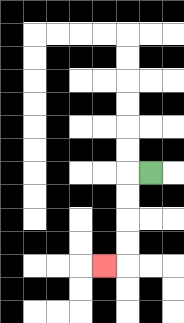{'start': '[6, 7]', 'end': '[4, 11]', 'path_directions': 'L,D,D,D,D,L', 'path_coordinates': '[[6, 7], [5, 7], [5, 8], [5, 9], [5, 10], [5, 11], [4, 11]]'}